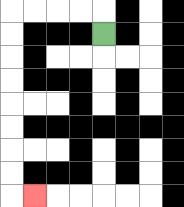{'start': '[4, 1]', 'end': '[1, 8]', 'path_directions': 'U,L,L,L,L,D,D,D,D,D,D,D,D,R', 'path_coordinates': '[[4, 1], [4, 0], [3, 0], [2, 0], [1, 0], [0, 0], [0, 1], [0, 2], [0, 3], [0, 4], [0, 5], [0, 6], [0, 7], [0, 8], [1, 8]]'}